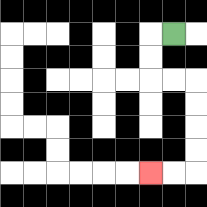{'start': '[7, 1]', 'end': '[6, 7]', 'path_directions': 'L,D,D,R,R,D,D,D,D,L,L', 'path_coordinates': '[[7, 1], [6, 1], [6, 2], [6, 3], [7, 3], [8, 3], [8, 4], [8, 5], [8, 6], [8, 7], [7, 7], [6, 7]]'}